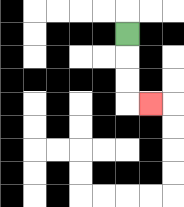{'start': '[5, 1]', 'end': '[6, 4]', 'path_directions': 'D,D,D,R', 'path_coordinates': '[[5, 1], [5, 2], [5, 3], [5, 4], [6, 4]]'}